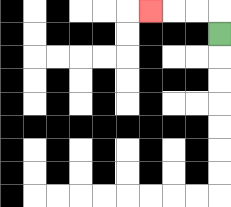{'start': '[9, 1]', 'end': '[6, 0]', 'path_directions': 'U,L,L,L', 'path_coordinates': '[[9, 1], [9, 0], [8, 0], [7, 0], [6, 0]]'}